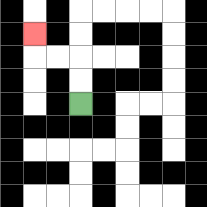{'start': '[3, 4]', 'end': '[1, 1]', 'path_directions': 'U,U,L,L,U', 'path_coordinates': '[[3, 4], [3, 3], [3, 2], [2, 2], [1, 2], [1, 1]]'}